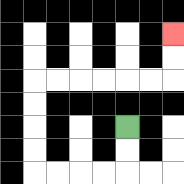{'start': '[5, 5]', 'end': '[7, 1]', 'path_directions': 'D,D,L,L,L,L,U,U,U,U,R,R,R,R,R,R,U,U', 'path_coordinates': '[[5, 5], [5, 6], [5, 7], [4, 7], [3, 7], [2, 7], [1, 7], [1, 6], [1, 5], [1, 4], [1, 3], [2, 3], [3, 3], [4, 3], [5, 3], [6, 3], [7, 3], [7, 2], [7, 1]]'}